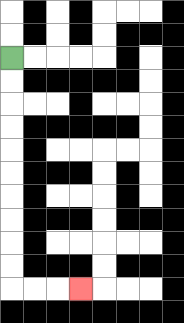{'start': '[0, 2]', 'end': '[3, 12]', 'path_directions': 'D,D,D,D,D,D,D,D,D,D,R,R,R', 'path_coordinates': '[[0, 2], [0, 3], [0, 4], [0, 5], [0, 6], [0, 7], [0, 8], [0, 9], [0, 10], [0, 11], [0, 12], [1, 12], [2, 12], [3, 12]]'}